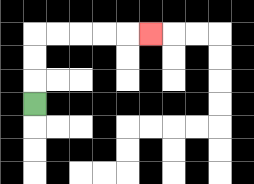{'start': '[1, 4]', 'end': '[6, 1]', 'path_directions': 'U,U,U,R,R,R,R,R', 'path_coordinates': '[[1, 4], [1, 3], [1, 2], [1, 1], [2, 1], [3, 1], [4, 1], [5, 1], [6, 1]]'}